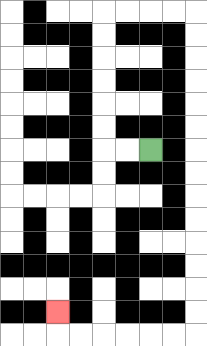{'start': '[6, 6]', 'end': '[2, 13]', 'path_directions': 'L,L,U,U,U,U,U,U,R,R,R,R,D,D,D,D,D,D,D,D,D,D,D,D,D,D,L,L,L,L,L,L,U', 'path_coordinates': '[[6, 6], [5, 6], [4, 6], [4, 5], [4, 4], [4, 3], [4, 2], [4, 1], [4, 0], [5, 0], [6, 0], [7, 0], [8, 0], [8, 1], [8, 2], [8, 3], [8, 4], [8, 5], [8, 6], [8, 7], [8, 8], [8, 9], [8, 10], [8, 11], [8, 12], [8, 13], [8, 14], [7, 14], [6, 14], [5, 14], [4, 14], [3, 14], [2, 14], [2, 13]]'}